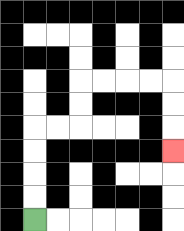{'start': '[1, 9]', 'end': '[7, 6]', 'path_directions': 'U,U,U,U,R,R,U,U,R,R,R,R,D,D,D', 'path_coordinates': '[[1, 9], [1, 8], [1, 7], [1, 6], [1, 5], [2, 5], [3, 5], [3, 4], [3, 3], [4, 3], [5, 3], [6, 3], [7, 3], [7, 4], [7, 5], [7, 6]]'}